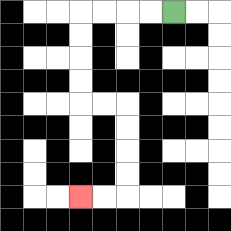{'start': '[7, 0]', 'end': '[3, 8]', 'path_directions': 'L,L,L,L,D,D,D,D,R,R,D,D,D,D,L,L', 'path_coordinates': '[[7, 0], [6, 0], [5, 0], [4, 0], [3, 0], [3, 1], [3, 2], [3, 3], [3, 4], [4, 4], [5, 4], [5, 5], [5, 6], [5, 7], [5, 8], [4, 8], [3, 8]]'}